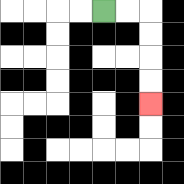{'start': '[4, 0]', 'end': '[6, 4]', 'path_directions': 'R,R,D,D,D,D', 'path_coordinates': '[[4, 0], [5, 0], [6, 0], [6, 1], [6, 2], [6, 3], [6, 4]]'}